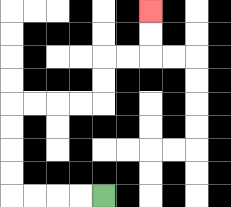{'start': '[4, 8]', 'end': '[6, 0]', 'path_directions': 'L,L,L,L,U,U,U,U,R,R,R,R,U,U,R,R,U,U', 'path_coordinates': '[[4, 8], [3, 8], [2, 8], [1, 8], [0, 8], [0, 7], [0, 6], [0, 5], [0, 4], [1, 4], [2, 4], [3, 4], [4, 4], [4, 3], [4, 2], [5, 2], [6, 2], [6, 1], [6, 0]]'}